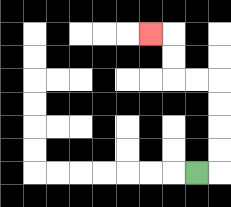{'start': '[8, 7]', 'end': '[6, 1]', 'path_directions': 'R,U,U,U,U,L,L,U,U,L', 'path_coordinates': '[[8, 7], [9, 7], [9, 6], [9, 5], [9, 4], [9, 3], [8, 3], [7, 3], [7, 2], [7, 1], [6, 1]]'}